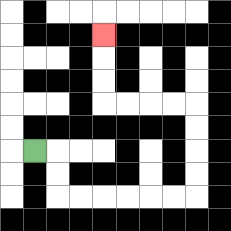{'start': '[1, 6]', 'end': '[4, 1]', 'path_directions': 'R,D,D,R,R,R,R,R,R,U,U,U,U,L,L,L,L,U,U,U', 'path_coordinates': '[[1, 6], [2, 6], [2, 7], [2, 8], [3, 8], [4, 8], [5, 8], [6, 8], [7, 8], [8, 8], [8, 7], [8, 6], [8, 5], [8, 4], [7, 4], [6, 4], [5, 4], [4, 4], [4, 3], [4, 2], [4, 1]]'}